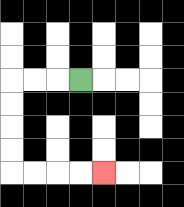{'start': '[3, 3]', 'end': '[4, 7]', 'path_directions': 'L,L,L,D,D,D,D,R,R,R,R', 'path_coordinates': '[[3, 3], [2, 3], [1, 3], [0, 3], [0, 4], [0, 5], [0, 6], [0, 7], [1, 7], [2, 7], [3, 7], [4, 7]]'}